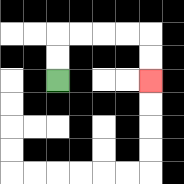{'start': '[2, 3]', 'end': '[6, 3]', 'path_directions': 'U,U,R,R,R,R,D,D', 'path_coordinates': '[[2, 3], [2, 2], [2, 1], [3, 1], [4, 1], [5, 1], [6, 1], [6, 2], [6, 3]]'}